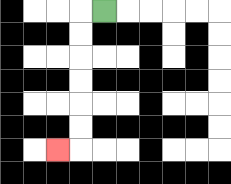{'start': '[4, 0]', 'end': '[2, 6]', 'path_directions': 'L,D,D,D,D,D,D,L', 'path_coordinates': '[[4, 0], [3, 0], [3, 1], [3, 2], [3, 3], [3, 4], [3, 5], [3, 6], [2, 6]]'}